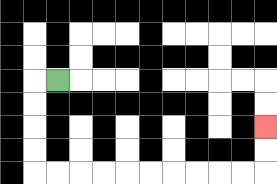{'start': '[2, 3]', 'end': '[11, 5]', 'path_directions': 'L,D,D,D,D,R,R,R,R,R,R,R,R,R,R,U,U', 'path_coordinates': '[[2, 3], [1, 3], [1, 4], [1, 5], [1, 6], [1, 7], [2, 7], [3, 7], [4, 7], [5, 7], [6, 7], [7, 7], [8, 7], [9, 7], [10, 7], [11, 7], [11, 6], [11, 5]]'}